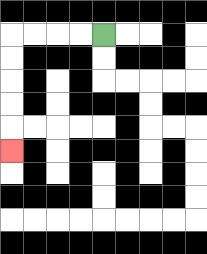{'start': '[4, 1]', 'end': '[0, 6]', 'path_directions': 'L,L,L,L,D,D,D,D,D', 'path_coordinates': '[[4, 1], [3, 1], [2, 1], [1, 1], [0, 1], [0, 2], [0, 3], [0, 4], [0, 5], [0, 6]]'}